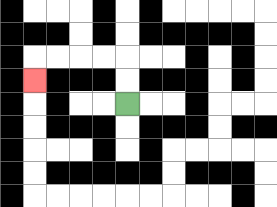{'start': '[5, 4]', 'end': '[1, 3]', 'path_directions': 'U,U,L,L,L,L,D', 'path_coordinates': '[[5, 4], [5, 3], [5, 2], [4, 2], [3, 2], [2, 2], [1, 2], [1, 3]]'}